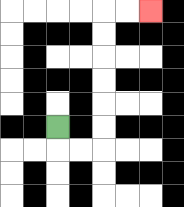{'start': '[2, 5]', 'end': '[6, 0]', 'path_directions': 'D,R,R,U,U,U,U,U,U,R,R', 'path_coordinates': '[[2, 5], [2, 6], [3, 6], [4, 6], [4, 5], [4, 4], [4, 3], [4, 2], [4, 1], [4, 0], [5, 0], [6, 0]]'}